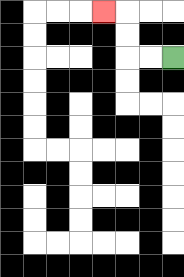{'start': '[7, 2]', 'end': '[4, 0]', 'path_directions': 'L,L,U,U,L', 'path_coordinates': '[[7, 2], [6, 2], [5, 2], [5, 1], [5, 0], [4, 0]]'}